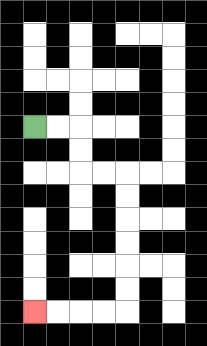{'start': '[1, 5]', 'end': '[1, 13]', 'path_directions': 'R,R,D,D,R,R,D,D,D,D,D,D,L,L,L,L', 'path_coordinates': '[[1, 5], [2, 5], [3, 5], [3, 6], [3, 7], [4, 7], [5, 7], [5, 8], [5, 9], [5, 10], [5, 11], [5, 12], [5, 13], [4, 13], [3, 13], [2, 13], [1, 13]]'}